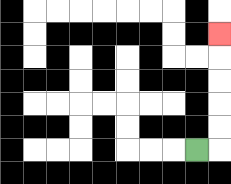{'start': '[8, 6]', 'end': '[9, 1]', 'path_directions': 'R,U,U,U,U,U', 'path_coordinates': '[[8, 6], [9, 6], [9, 5], [9, 4], [9, 3], [9, 2], [9, 1]]'}